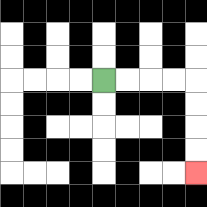{'start': '[4, 3]', 'end': '[8, 7]', 'path_directions': 'R,R,R,R,D,D,D,D', 'path_coordinates': '[[4, 3], [5, 3], [6, 3], [7, 3], [8, 3], [8, 4], [8, 5], [8, 6], [8, 7]]'}